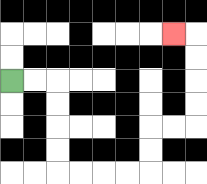{'start': '[0, 3]', 'end': '[7, 1]', 'path_directions': 'R,R,D,D,D,D,R,R,R,R,U,U,R,R,U,U,U,U,L', 'path_coordinates': '[[0, 3], [1, 3], [2, 3], [2, 4], [2, 5], [2, 6], [2, 7], [3, 7], [4, 7], [5, 7], [6, 7], [6, 6], [6, 5], [7, 5], [8, 5], [8, 4], [8, 3], [8, 2], [8, 1], [7, 1]]'}